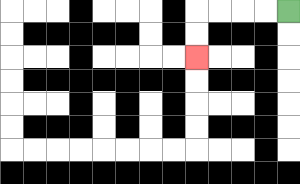{'start': '[12, 0]', 'end': '[8, 2]', 'path_directions': 'L,L,L,L,D,D', 'path_coordinates': '[[12, 0], [11, 0], [10, 0], [9, 0], [8, 0], [8, 1], [8, 2]]'}